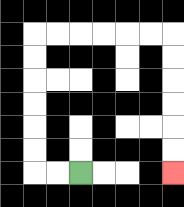{'start': '[3, 7]', 'end': '[7, 7]', 'path_directions': 'L,L,U,U,U,U,U,U,R,R,R,R,R,R,D,D,D,D,D,D', 'path_coordinates': '[[3, 7], [2, 7], [1, 7], [1, 6], [1, 5], [1, 4], [1, 3], [1, 2], [1, 1], [2, 1], [3, 1], [4, 1], [5, 1], [6, 1], [7, 1], [7, 2], [7, 3], [7, 4], [7, 5], [7, 6], [7, 7]]'}